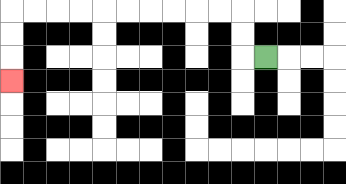{'start': '[11, 2]', 'end': '[0, 3]', 'path_directions': 'L,U,U,L,L,L,L,L,L,L,L,L,L,D,D,D', 'path_coordinates': '[[11, 2], [10, 2], [10, 1], [10, 0], [9, 0], [8, 0], [7, 0], [6, 0], [5, 0], [4, 0], [3, 0], [2, 0], [1, 0], [0, 0], [0, 1], [0, 2], [0, 3]]'}